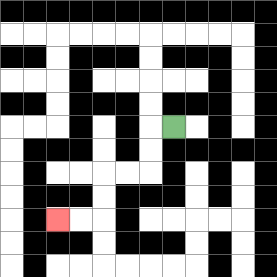{'start': '[7, 5]', 'end': '[2, 9]', 'path_directions': 'L,D,D,L,L,D,D,L,L', 'path_coordinates': '[[7, 5], [6, 5], [6, 6], [6, 7], [5, 7], [4, 7], [4, 8], [4, 9], [3, 9], [2, 9]]'}